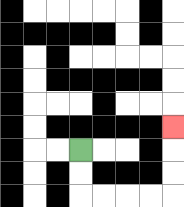{'start': '[3, 6]', 'end': '[7, 5]', 'path_directions': 'D,D,R,R,R,R,U,U,U', 'path_coordinates': '[[3, 6], [3, 7], [3, 8], [4, 8], [5, 8], [6, 8], [7, 8], [7, 7], [7, 6], [7, 5]]'}